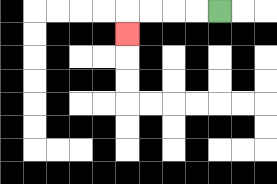{'start': '[9, 0]', 'end': '[5, 1]', 'path_directions': 'L,L,L,L,D', 'path_coordinates': '[[9, 0], [8, 0], [7, 0], [6, 0], [5, 0], [5, 1]]'}